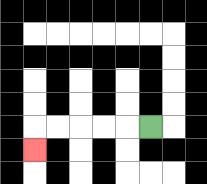{'start': '[6, 5]', 'end': '[1, 6]', 'path_directions': 'L,L,L,L,L,D', 'path_coordinates': '[[6, 5], [5, 5], [4, 5], [3, 5], [2, 5], [1, 5], [1, 6]]'}